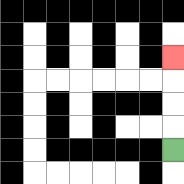{'start': '[7, 6]', 'end': '[7, 2]', 'path_directions': 'U,U,U,U', 'path_coordinates': '[[7, 6], [7, 5], [7, 4], [7, 3], [7, 2]]'}